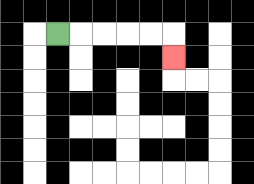{'start': '[2, 1]', 'end': '[7, 2]', 'path_directions': 'R,R,R,R,R,D', 'path_coordinates': '[[2, 1], [3, 1], [4, 1], [5, 1], [6, 1], [7, 1], [7, 2]]'}